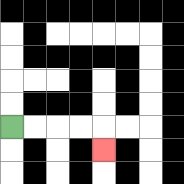{'start': '[0, 5]', 'end': '[4, 6]', 'path_directions': 'R,R,R,R,D', 'path_coordinates': '[[0, 5], [1, 5], [2, 5], [3, 5], [4, 5], [4, 6]]'}